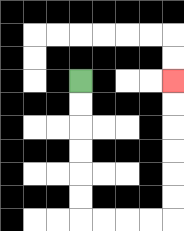{'start': '[3, 3]', 'end': '[7, 3]', 'path_directions': 'D,D,D,D,D,D,R,R,R,R,U,U,U,U,U,U', 'path_coordinates': '[[3, 3], [3, 4], [3, 5], [3, 6], [3, 7], [3, 8], [3, 9], [4, 9], [5, 9], [6, 9], [7, 9], [7, 8], [7, 7], [7, 6], [7, 5], [7, 4], [7, 3]]'}